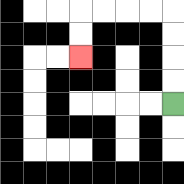{'start': '[7, 4]', 'end': '[3, 2]', 'path_directions': 'U,U,U,U,L,L,L,L,D,D', 'path_coordinates': '[[7, 4], [7, 3], [7, 2], [7, 1], [7, 0], [6, 0], [5, 0], [4, 0], [3, 0], [3, 1], [3, 2]]'}